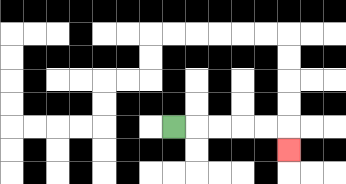{'start': '[7, 5]', 'end': '[12, 6]', 'path_directions': 'R,R,R,R,R,D', 'path_coordinates': '[[7, 5], [8, 5], [9, 5], [10, 5], [11, 5], [12, 5], [12, 6]]'}